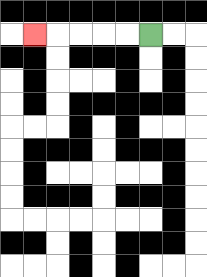{'start': '[6, 1]', 'end': '[1, 1]', 'path_directions': 'L,L,L,L,L', 'path_coordinates': '[[6, 1], [5, 1], [4, 1], [3, 1], [2, 1], [1, 1]]'}